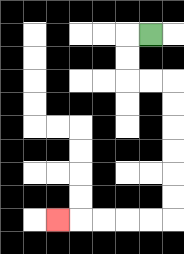{'start': '[6, 1]', 'end': '[2, 9]', 'path_directions': 'L,D,D,R,R,D,D,D,D,D,D,L,L,L,L,L', 'path_coordinates': '[[6, 1], [5, 1], [5, 2], [5, 3], [6, 3], [7, 3], [7, 4], [7, 5], [7, 6], [7, 7], [7, 8], [7, 9], [6, 9], [5, 9], [4, 9], [3, 9], [2, 9]]'}